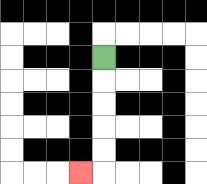{'start': '[4, 2]', 'end': '[3, 7]', 'path_directions': 'D,D,D,D,D,L', 'path_coordinates': '[[4, 2], [4, 3], [4, 4], [4, 5], [4, 6], [4, 7], [3, 7]]'}